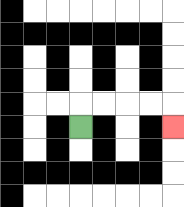{'start': '[3, 5]', 'end': '[7, 5]', 'path_directions': 'U,R,R,R,R,D', 'path_coordinates': '[[3, 5], [3, 4], [4, 4], [5, 4], [6, 4], [7, 4], [7, 5]]'}